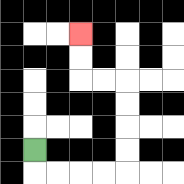{'start': '[1, 6]', 'end': '[3, 1]', 'path_directions': 'D,R,R,R,R,U,U,U,U,L,L,U,U', 'path_coordinates': '[[1, 6], [1, 7], [2, 7], [3, 7], [4, 7], [5, 7], [5, 6], [5, 5], [5, 4], [5, 3], [4, 3], [3, 3], [3, 2], [3, 1]]'}